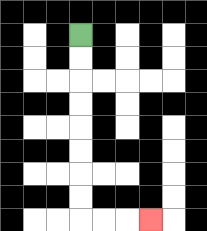{'start': '[3, 1]', 'end': '[6, 9]', 'path_directions': 'D,D,D,D,D,D,D,D,R,R,R', 'path_coordinates': '[[3, 1], [3, 2], [3, 3], [3, 4], [3, 5], [3, 6], [3, 7], [3, 8], [3, 9], [4, 9], [5, 9], [6, 9]]'}